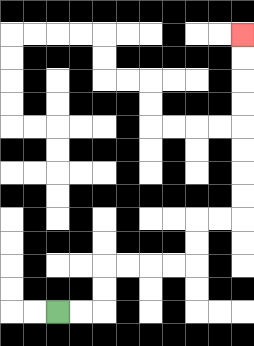{'start': '[2, 13]', 'end': '[10, 1]', 'path_directions': 'R,R,U,U,R,R,R,R,U,U,R,R,U,U,U,U,U,U,U,U', 'path_coordinates': '[[2, 13], [3, 13], [4, 13], [4, 12], [4, 11], [5, 11], [6, 11], [7, 11], [8, 11], [8, 10], [8, 9], [9, 9], [10, 9], [10, 8], [10, 7], [10, 6], [10, 5], [10, 4], [10, 3], [10, 2], [10, 1]]'}